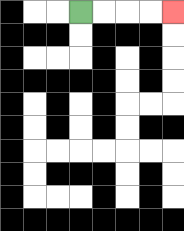{'start': '[3, 0]', 'end': '[7, 0]', 'path_directions': 'R,R,R,R', 'path_coordinates': '[[3, 0], [4, 0], [5, 0], [6, 0], [7, 0]]'}